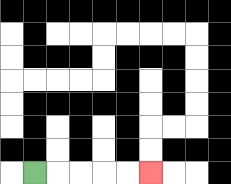{'start': '[1, 7]', 'end': '[6, 7]', 'path_directions': 'R,R,R,R,R', 'path_coordinates': '[[1, 7], [2, 7], [3, 7], [4, 7], [5, 7], [6, 7]]'}